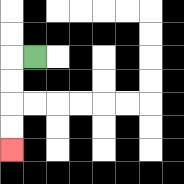{'start': '[1, 2]', 'end': '[0, 6]', 'path_directions': 'L,D,D,D,D', 'path_coordinates': '[[1, 2], [0, 2], [0, 3], [0, 4], [0, 5], [0, 6]]'}